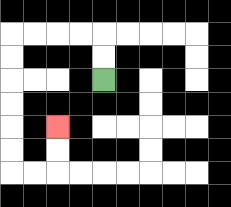{'start': '[4, 3]', 'end': '[2, 5]', 'path_directions': 'U,U,L,L,L,L,D,D,D,D,D,D,R,R,U,U', 'path_coordinates': '[[4, 3], [4, 2], [4, 1], [3, 1], [2, 1], [1, 1], [0, 1], [0, 2], [0, 3], [0, 4], [0, 5], [0, 6], [0, 7], [1, 7], [2, 7], [2, 6], [2, 5]]'}